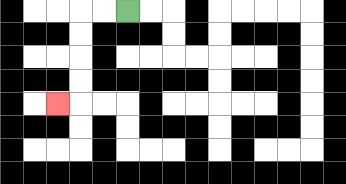{'start': '[5, 0]', 'end': '[2, 4]', 'path_directions': 'L,L,D,D,D,D,L', 'path_coordinates': '[[5, 0], [4, 0], [3, 0], [3, 1], [3, 2], [3, 3], [3, 4], [2, 4]]'}